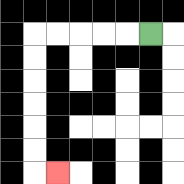{'start': '[6, 1]', 'end': '[2, 7]', 'path_directions': 'L,L,L,L,L,D,D,D,D,D,D,R', 'path_coordinates': '[[6, 1], [5, 1], [4, 1], [3, 1], [2, 1], [1, 1], [1, 2], [1, 3], [1, 4], [1, 5], [1, 6], [1, 7], [2, 7]]'}